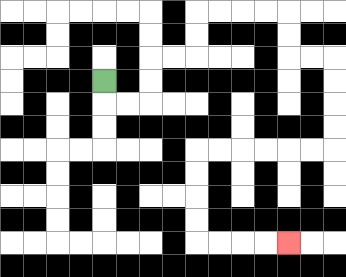{'start': '[4, 3]', 'end': '[12, 10]', 'path_directions': 'D,R,R,U,U,R,R,U,U,R,R,R,R,D,D,R,R,D,D,D,D,L,L,L,L,L,L,D,D,D,D,R,R,R,R', 'path_coordinates': '[[4, 3], [4, 4], [5, 4], [6, 4], [6, 3], [6, 2], [7, 2], [8, 2], [8, 1], [8, 0], [9, 0], [10, 0], [11, 0], [12, 0], [12, 1], [12, 2], [13, 2], [14, 2], [14, 3], [14, 4], [14, 5], [14, 6], [13, 6], [12, 6], [11, 6], [10, 6], [9, 6], [8, 6], [8, 7], [8, 8], [8, 9], [8, 10], [9, 10], [10, 10], [11, 10], [12, 10]]'}